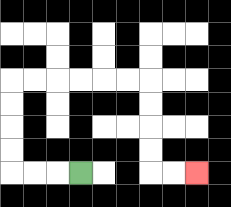{'start': '[3, 7]', 'end': '[8, 7]', 'path_directions': 'L,L,L,U,U,U,U,R,R,R,R,R,R,D,D,D,D,R,R', 'path_coordinates': '[[3, 7], [2, 7], [1, 7], [0, 7], [0, 6], [0, 5], [0, 4], [0, 3], [1, 3], [2, 3], [3, 3], [4, 3], [5, 3], [6, 3], [6, 4], [6, 5], [6, 6], [6, 7], [7, 7], [8, 7]]'}